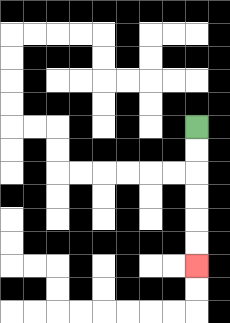{'start': '[8, 5]', 'end': '[8, 11]', 'path_directions': 'D,D,D,D,D,D', 'path_coordinates': '[[8, 5], [8, 6], [8, 7], [8, 8], [8, 9], [8, 10], [8, 11]]'}